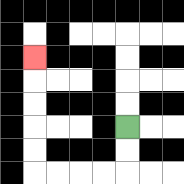{'start': '[5, 5]', 'end': '[1, 2]', 'path_directions': 'D,D,L,L,L,L,U,U,U,U,U', 'path_coordinates': '[[5, 5], [5, 6], [5, 7], [4, 7], [3, 7], [2, 7], [1, 7], [1, 6], [1, 5], [1, 4], [1, 3], [1, 2]]'}